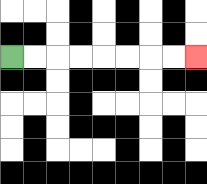{'start': '[0, 2]', 'end': '[8, 2]', 'path_directions': 'R,R,R,R,R,R,R,R', 'path_coordinates': '[[0, 2], [1, 2], [2, 2], [3, 2], [4, 2], [5, 2], [6, 2], [7, 2], [8, 2]]'}